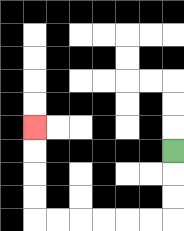{'start': '[7, 6]', 'end': '[1, 5]', 'path_directions': 'D,D,D,L,L,L,L,L,L,U,U,U,U', 'path_coordinates': '[[7, 6], [7, 7], [7, 8], [7, 9], [6, 9], [5, 9], [4, 9], [3, 9], [2, 9], [1, 9], [1, 8], [1, 7], [1, 6], [1, 5]]'}